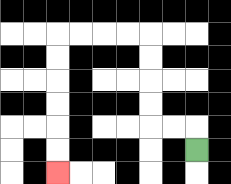{'start': '[8, 6]', 'end': '[2, 7]', 'path_directions': 'U,L,L,U,U,U,U,L,L,L,L,D,D,D,D,D,D', 'path_coordinates': '[[8, 6], [8, 5], [7, 5], [6, 5], [6, 4], [6, 3], [6, 2], [6, 1], [5, 1], [4, 1], [3, 1], [2, 1], [2, 2], [2, 3], [2, 4], [2, 5], [2, 6], [2, 7]]'}